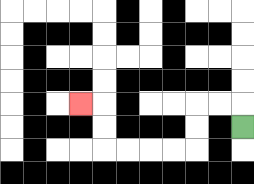{'start': '[10, 5]', 'end': '[3, 4]', 'path_directions': 'U,L,L,D,D,L,L,L,L,U,U,L', 'path_coordinates': '[[10, 5], [10, 4], [9, 4], [8, 4], [8, 5], [8, 6], [7, 6], [6, 6], [5, 6], [4, 6], [4, 5], [4, 4], [3, 4]]'}